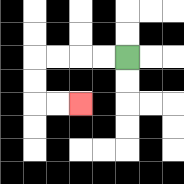{'start': '[5, 2]', 'end': '[3, 4]', 'path_directions': 'L,L,L,L,D,D,R,R', 'path_coordinates': '[[5, 2], [4, 2], [3, 2], [2, 2], [1, 2], [1, 3], [1, 4], [2, 4], [3, 4]]'}